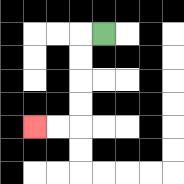{'start': '[4, 1]', 'end': '[1, 5]', 'path_directions': 'L,D,D,D,D,L,L', 'path_coordinates': '[[4, 1], [3, 1], [3, 2], [3, 3], [3, 4], [3, 5], [2, 5], [1, 5]]'}